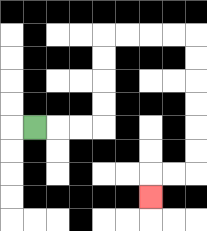{'start': '[1, 5]', 'end': '[6, 8]', 'path_directions': 'R,R,R,U,U,U,U,R,R,R,R,D,D,D,D,D,D,L,L,D', 'path_coordinates': '[[1, 5], [2, 5], [3, 5], [4, 5], [4, 4], [4, 3], [4, 2], [4, 1], [5, 1], [6, 1], [7, 1], [8, 1], [8, 2], [8, 3], [8, 4], [8, 5], [8, 6], [8, 7], [7, 7], [6, 7], [6, 8]]'}